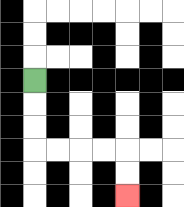{'start': '[1, 3]', 'end': '[5, 8]', 'path_directions': 'D,D,D,R,R,R,R,D,D', 'path_coordinates': '[[1, 3], [1, 4], [1, 5], [1, 6], [2, 6], [3, 6], [4, 6], [5, 6], [5, 7], [5, 8]]'}